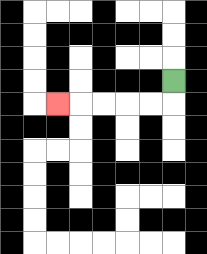{'start': '[7, 3]', 'end': '[2, 4]', 'path_directions': 'D,L,L,L,L,L', 'path_coordinates': '[[7, 3], [7, 4], [6, 4], [5, 4], [4, 4], [3, 4], [2, 4]]'}